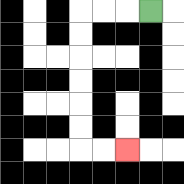{'start': '[6, 0]', 'end': '[5, 6]', 'path_directions': 'L,L,L,D,D,D,D,D,D,R,R', 'path_coordinates': '[[6, 0], [5, 0], [4, 0], [3, 0], [3, 1], [3, 2], [3, 3], [3, 4], [3, 5], [3, 6], [4, 6], [5, 6]]'}